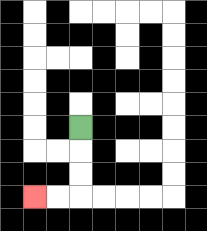{'start': '[3, 5]', 'end': '[1, 8]', 'path_directions': 'D,D,D,L,L', 'path_coordinates': '[[3, 5], [3, 6], [3, 7], [3, 8], [2, 8], [1, 8]]'}